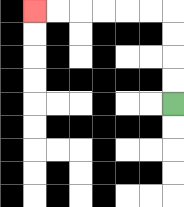{'start': '[7, 4]', 'end': '[1, 0]', 'path_directions': 'U,U,U,U,L,L,L,L,L,L', 'path_coordinates': '[[7, 4], [7, 3], [7, 2], [7, 1], [7, 0], [6, 0], [5, 0], [4, 0], [3, 0], [2, 0], [1, 0]]'}